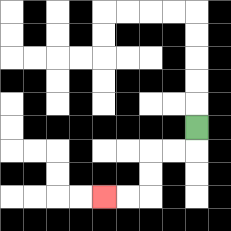{'start': '[8, 5]', 'end': '[4, 8]', 'path_directions': 'D,L,L,D,D,L,L', 'path_coordinates': '[[8, 5], [8, 6], [7, 6], [6, 6], [6, 7], [6, 8], [5, 8], [4, 8]]'}